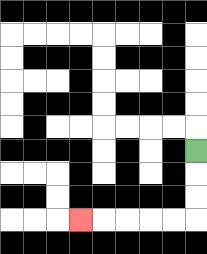{'start': '[8, 6]', 'end': '[3, 9]', 'path_directions': 'D,D,D,L,L,L,L,L', 'path_coordinates': '[[8, 6], [8, 7], [8, 8], [8, 9], [7, 9], [6, 9], [5, 9], [4, 9], [3, 9]]'}